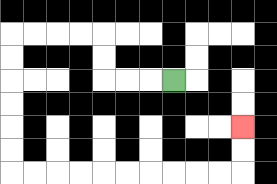{'start': '[7, 3]', 'end': '[10, 5]', 'path_directions': 'L,L,L,U,U,L,L,L,L,D,D,D,D,D,D,R,R,R,R,R,R,R,R,R,R,U,U', 'path_coordinates': '[[7, 3], [6, 3], [5, 3], [4, 3], [4, 2], [4, 1], [3, 1], [2, 1], [1, 1], [0, 1], [0, 2], [0, 3], [0, 4], [0, 5], [0, 6], [0, 7], [1, 7], [2, 7], [3, 7], [4, 7], [5, 7], [6, 7], [7, 7], [8, 7], [9, 7], [10, 7], [10, 6], [10, 5]]'}